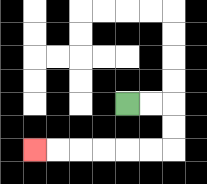{'start': '[5, 4]', 'end': '[1, 6]', 'path_directions': 'R,R,D,D,L,L,L,L,L,L', 'path_coordinates': '[[5, 4], [6, 4], [7, 4], [7, 5], [7, 6], [6, 6], [5, 6], [4, 6], [3, 6], [2, 6], [1, 6]]'}